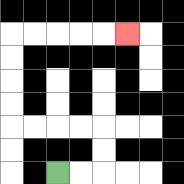{'start': '[2, 7]', 'end': '[5, 1]', 'path_directions': 'R,R,U,U,L,L,L,L,U,U,U,U,R,R,R,R,R', 'path_coordinates': '[[2, 7], [3, 7], [4, 7], [4, 6], [4, 5], [3, 5], [2, 5], [1, 5], [0, 5], [0, 4], [0, 3], [0, 2], [0, 1], [1, 1], [2, 1], [3, 1], [4, 1], [5, 1]]'}